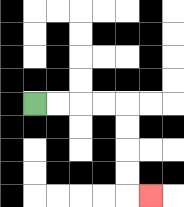{'start': '[1, 4]', 'end': '[6, 8]', 'path_directions': 'R,R,R,R,D,D,D,D,R', 'path_coordinates': '[[1, 4], [2, 4], [3, 4], [4, 4], [5, 4], [5, 5], [5, 6], [5, 7], [5, 8], [6, 8]]'}